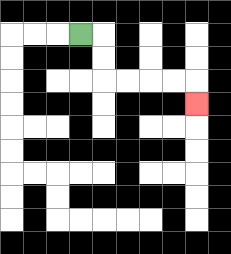{'start': '[3, 1]', 'end': '[8, 4]', 'path_directions': 'R,D,D,R,R,R,R,D', 'path_coordinates': '[[3, 1], [4, 1], [4, 2], [4, 3], [5, 3], [6, 3], [7, 3], [8, 3], [8, 4]]'}